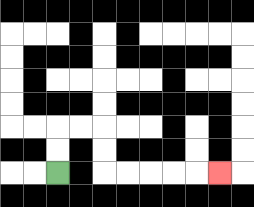{'start': '[2, 7]', 'end': '[9, 7]', 'path_directions': 'U,U,R,R,D,D,R,R,R,R,R', 'path_coordinates': '[[2, 7], [2, 6], [2, 5], [3, 5], [4, 5], [4, 6], [4, 7], [5, 7], [6, 7], [7, 7], [8, 7], [9, 7]]'}